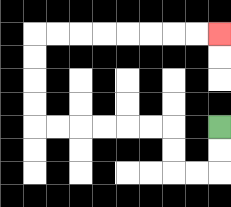{'start': '[9, 5]', 'end': '[9, 1]', 'path_directions': 'D,D,L,L,U,U,L,L,L,L,L,L,U,U,U,U,R,R,R,R,R,R,R,R', 'path_coordinates': '[[9, 5], [9, 6], [9, 7], [8, 7], [7, 7], [7, 6], [7, 5], [6, 5], [5, 5], [4, 5], [3, 5], [2, 5], [1, 5], [1, 4], [1, 3], [1, 2], [1, 1], [2, 1], [3, 1], [4, 1], [5, 1], [6, 1], [7, 1], [8, 1], [9, 1]]'}